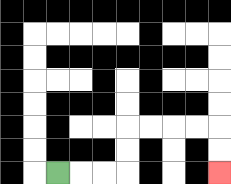{'start': '[2, 7]', 'end': '[9, 7]', 'path_directions': 'R,R,R,U,U,R,R,R,R,D,D', 'path_coordinates': '[[2, 7], [3, 7], [4, 7], [5, 7], [5, 6], [5, 5], [6, 5], [7, 5], [8, 5], [9, 5], [9, 6], [9, 7]]'}